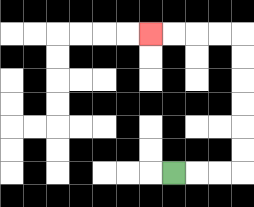{'start': '[7, 7]', 'end': '[6, 1]', 'path_directions': 'R,R,R,U,U,U,U,U,U,L,L,L,L', 'path_coordinates': '[[7, 7], [8, 7], [9, 7], [10, 7], [10, 6], [10, 5], [10, 4], [10, 3], [10, 2], [10, 1], [9, 1], [8, 1], [7, 1], [6, 1]]'}